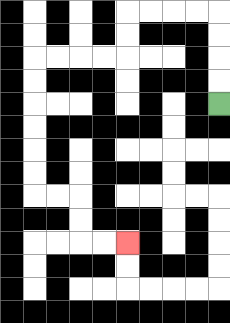{'start': '[9, 4]', 'end': '[5, 10]', 'path_directions': 'U,U,U,U,L,L,L,L,D,D,L,L,L,L,D,D,D,D,D,D,R,R,D,D,R,R', 'path_coordinates': '[[9, 4], [9, 3], [9, 2], [9, 1], [9, 0], [8, 0], [7, 0], [6, 0], [5, 0], [5, 1], [5, 2], [4, 2], [3, 2], [2, 2], [1, 2], [1, 3], [1, 4], [1, 5], [1, 6], [1, 7], [1, 8], [2, 8], [3, 8], [3, 9], [3, 10], [4, 10], [5, 10]]'}